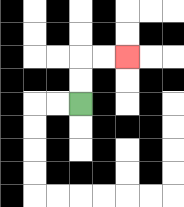{'start': '[3, 4]', 'end': '[5, 2]', 'path_directions': 'U,U,R,R', 'path_coordinates': '[[3, 4], [3, 3], [3, 2], [4, 2], [5, 2]]'}